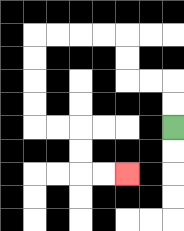{'start': '[7, 5]', 'end': '[5, 7]', 'path_directions': 'U,U,L,L,U,U,L,L,L,L,D,D,D,D,R,R,D,D,R,R', 'path_coordinates': '[[7, 5], [7, 4], [7, 3], [6, 3], [5, 3], [5, 2], [5, 1], [4, 1], [3, 1], [2, 1], [1, 1], [1, 2], [1, 3], [1, 4], [1, 5], [2, 5], [3, 5], [3, 6], [3, 7], [4, 7], [5, 7]]'}